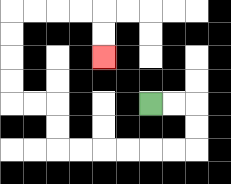{'start': '[6, 4]', 'end': '[4, 2]', 'path_directions': 'R,R,D,D,L,L,L,L,L,L,U,U,L,L,U,U,U,U,R,R,R,R,D,D', 'path_coordinates': '[[6, 4], [7, 4], [8, 4], [8, 5], [8, 6], [7, 6], [6, 6], [5, 6], [4, 6], [3, 6], [2, 6], [2, 5], [2, 4], [1, 4], [0, 4], [0, 3], [0, 2], [0, 1], [0, 0], [1, 0], [2, 0], [3, 0], [4, 0], [4, 1], [4, 2]]'}